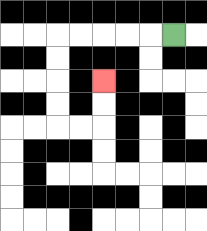{'start': '[7, 1]', 'end': '[4, 3]', 'path_directions': 'L,L,L,L,L,D,D,D,D,R,R,U,U', 'path_coordinates': '[[7, 1], [6, 1], [5, 1], [4, 1], [3, 1], [2, 1], [2, 2], [2, 3], [2, 4], [2, 5], [3, 5], [4, 5], [4, 4], [4, 3]]'}